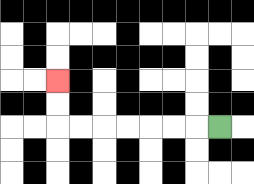{'start': '[9, 5]', 'end': '[2, 3]', 'path_directions': 'L,L,L,L,L,L,L,U,U', 'path_coordinates': '[[9, 5], [8, 5], [7, 5], [6, 5], [5, 5], [4, 5], [3, 5], [2, 5], [2, 4], [2, 3]]'}